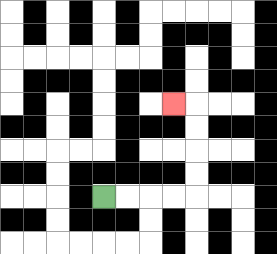{'start': '[4, 8]', 'end': '[7, 4]', 'path_directions': 'R,R,R,R,U,U,U,U,L', 'path_coordinates': '[[4, 8], [5, 8], [6, 8], [7, 8], [8, 8], [8, 7], [8, 6], [8, 5], [8, 4], [7, 4]]'}